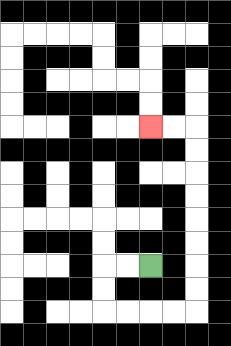{'start': '[6, 11]', 'end': '[6, 5]', 'path_directions': 'L,L,D,D,R,R,R,R,U,U,U,U,U,U,U,U,L,L', 'path_coordinates': '[[6, 11], [5, 11], [4, 11], [4, 12], [4, 13], [5, 13], [6, 13], [7, 13], [8, 13], [8, 12], [8, 11], [8, 10], [8, 9], [8, 8], [8, 7], [8, 6], [8, 5], [7, 5], [6, 5]]'}